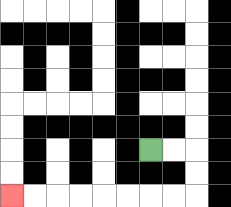{'start': '[6, 6]', 'end': '[0, 8]', 'path_directions': 'R,R,D,D,L,L,L,L,L,L,L,L', 'path_coordinates': '[[6, 6], [7, 6], [8, 6], [8, 7], [8, 8], [7, 8], [6, 8], [5, 8], [4, 8], [3, 8], [2, 8], [1, 8], [0, 8]]'}